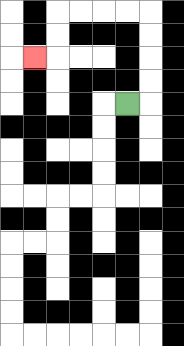{'start': '[5, 4]', 'end': '[1, 2]', 'path_directions': 'R,U,U,U,U,L,L,L,L,D,D,L', 'path_coordinates': '[[5, 4], [6, 4], [6, 3], [6, 2], [6, 1], [6, 0], [5, 0], [4, 0], [3, 0], [2, 0], [2, 1], [2, 2], [1, 2]]'}